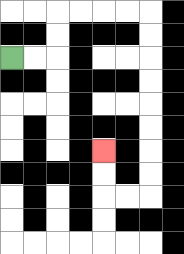{'start': '[0, 2]', 'end': '[4, 6]', 'path_directions': 'R,R,U,U,R,R,R,R,D,D,D,D,D,D,D,D,L,L,U,U', 'path_coordinates': '[[0, 2], [1, 2], [2, 2], [2, 1], [2, 0], [3, 0], [4, 0], [5, 0], [6, 0], [6, 1], [6, 2], [6, 3], [6, 4], [6, 5], [6, 6], [6, 7], [6, 8], [5, 8], [4, 8], [4, 7], [4, 6]]'}